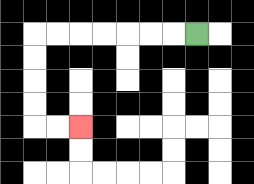{'start': '[8, 1]', 'end': '[3, 5]', 'path_directions': 'L,L,L,L,L,L,L,D,D,D,D,R,R', 'path_coordinates': '[[8, 1], [7, 1], [6, 1], [5, 1], [4, 1], [3, 1], [2, 1], [1, 1], [1, 2], [1, 3], [1, 4], [1, 5], [2, 5], [3, 5]]'}